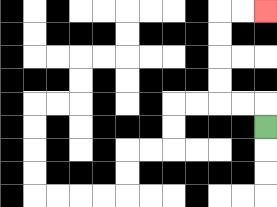{'start': '[11, 5]', 'end': '[11, 0]', 'path_directions': 'U,L,L,U,U,U,U,R,R', 'path_coordinates': '[[11, 5], [11, 4], [10, 4], [9, 4], [9, 3], [9, 2], [9, 1], [9, 0], [10, 0], [11, 0]]'}